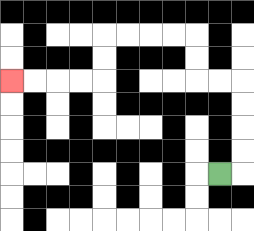{'start': '[9, 7]', 'end': '[0, 3]', 'path_directions': 'R,U,U,U,U,L,L,U,U,L,L,L,L,D,D,L,L,L,L', 'path_coordinates': '[[9, 7], [10, 7], [10, 6], [10, 5], [10, 4], [10, 3], [9, 3], [8, 3], [8, 2], [8, 1], [7, 1], [6, 1], [5, 1], [4, 1], [4, 2], [4, 3], [3, 3], [2, 3], [1, 3], [0, 3]]'}